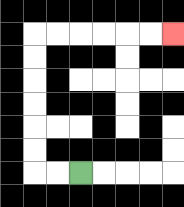{'start': '[3, 7]', 'end': '[7, 1]', 'path_directions': 'L,L,U,U,U,U,U,U,R,R,R,R,R,R', 'path_coordinates': '[[3, 7], [2, 7], [1, 7], [1, 6], [1, 5], [1, 4], [1, 3], [1, 2], [1, 1], [2, 1], [3, 1], [4, 1], [5, 1], [6, 1], [7, 1]]'}